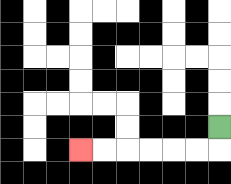{'start': '[9, 5]', 'end': '[3, 6]', 'path_directions': 'D,L,L,L,L,L,L', 'path_coordinates': '[[9, 5], [9, 6], [8, 6], [7, 6], [6, 6], [5, 6], [4, 6], [3, 6]]'}